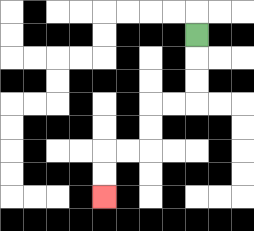{'start': '[8, 1]', 'end': '[4, 8]', 'path_directions': 'D,D,D,L,L,D,D,L,L,D,D', 'path_coordinates': '[[8, 1], [8, 2], [8, 3], [8, 4], [7, 4], [6, 4], [6, 5], [6, 6], [5, 6], [4, 6], [4, 7], [4, 8]]'}